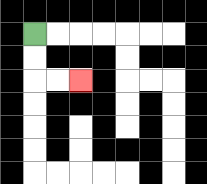{'start': '[1, 1]', 'end': '[3, 3]', 'path_directions': 'D,D,R,R', 'path_coordinates': '[[1, 1], [1, 2], [1, 3], [2, 3], [3, 3]]'}